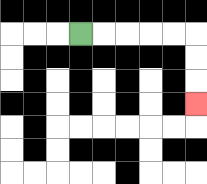{'start': '[3, 1]', 'end': '[8, 4]', 'path_directions': 'R,R,R,R,R,D,D,D', 'path_coordinates': '[[3, 1], [4, 1], [5, 1], [6, 1], [7, 1], [8, 1], [8, 2], [8, 3], [8, 4]]'}